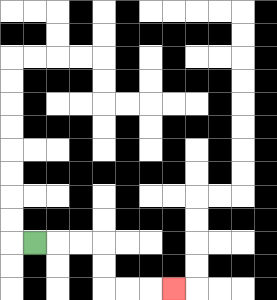{'start': '[1, 10]', 'end': '[7, 12]', 'path_directions': 'R,R,R,D,D,R,R,R', 'path_coordinates': '[[1, 10], [2, 10], [3, 10], [4, 10], [4, 11], [4, 12], [5, 12], [6, 12], [7, 12]]'}